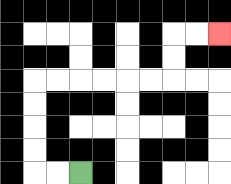{'start': '[3, 7]', 'end': '[9, 1]', 'path_directions': 'L,L,U,U,U,U,R,R,R,R,R,R,U,U,R,R', 'path_coordinates': '[[3, 7], [2, 7], [1, 7], [1, 6], [1, 5], [1, 4], [1, 3], [2, 3], [3, 3], [4, 3], [5, 3], [6, 3], [7, 3], [7, 2], [7, 1], [8, 1], [9, 1]]'}